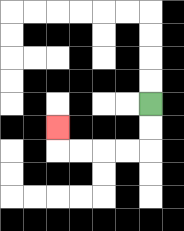{'start': '[6, 4]', 'end': '[2, 5]', 'path_directions': 'D,D,L,L,L,L,U', 'path_coordinates': '[[6, 4], [6, 5], [6, 6], [5, 6], [4, 6], [3, 6], [2, 6], [2, 5]]'}